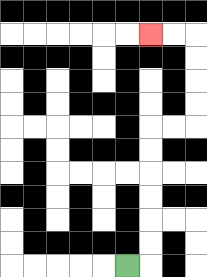{'start': '[5, 11]', 'end': '[6, 1]', 'path_directions': 'R,U,U,U,U,U,U,R,R,U,U,U,U,L,L', 'path_coordinates': '[[5, 11], [6, 11], [6, 10], [6, 9], [6, 8], [6, 7], [6, 6], [6, 5], [7, 5], [8, 5], [8, 4], [8, 3], [8, 2], [8, 1], [7, 1], [6, 1]]'}